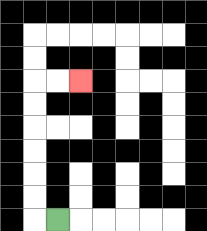{'start': '[2, 9]', 'end': '[3, 3]', 'path_directions': 'L,U,U,U,U,U,U,R,R', 'path_coordinates': '[[2, 9], [1, 9], [1, 8], [1, 7], [1, 6], [1, 5], [1, 4], [1, 3], [2, 3], [3, 3]]'}